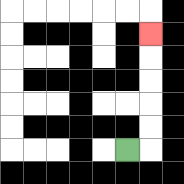{'start': '[5, 6]', 'end': '[6, 1]', 'path_directions': 'R,U,U,U,U,U', 'path_coordinates': '[[5, 6], [6, 6], [6, 5], [6, 4], [6, 3], [6, 2], [6, 1]]'}